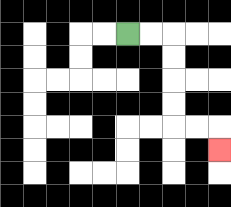{'start': '[5, 1]', 'end': '[9, 6]', 'path_directions': 'R,R,D,D,D,D,R,R,D', 'path_coordinates': '[[5, 1], [6, 1], [7, 1], [7, 2], [7, 3], [7, 4], [7, 5], [8, 5], [9, 5], [9, 6]]'}